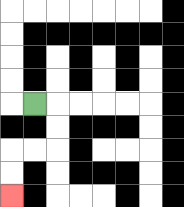{'start': '[1, 4]', 'end': '[0, 8]', 'path_directions': 'R,D,D,L,L,D,D', 'path_coordinates': '[[1, 4], [2, 4], [2, 5], [2, 6], [1, 6], [0, 6], [0, 7], [0, 8]]'}